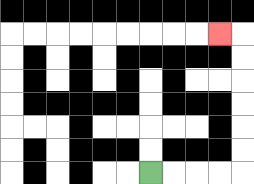{'start': '[6, 7]', 'end': '[9, 1]', 'path_directions': 'R,R,R,R,U,U,U,U,U,U,L', 'path_coordinates': '[[6, 7], [7, 7], [8, 7], [9, 7], [10, 7], [10, 6], [10, 5], [10, 4], [10, 3], [10, 2], [10, 1], [9, 1]]'}